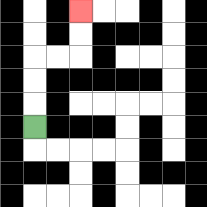{'start': '[1, 5]', 'end': '[3, 0]', 'path_directions': 'U,U,U,R,R,U,U', 'path_coordinates': '[[1, 5], [1, 4], [1, 3], [1, 2], [2, 2], [3, 2], [3, 1], [3, 0]]'}